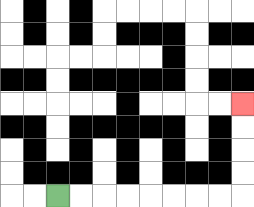{'start': '[2, 8]', 'end': '[10, 4]', 'path_directions': 'R,R,R,R,R,R,R,R,U,U,U,U', 'path_coordinates': '[[2, 8], [3, 8], [4, 8], [5, 8], [6, 8], [7, 8], [8, 8], [9, 8], [10, 8], [10, 7], [10, 6], [10, 5], [10, 4]]'}